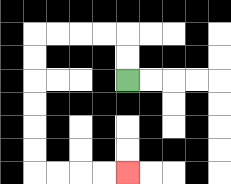{'start': '[5, 3]', 'end': '[5, 7]', 'path_directions': 'U,U,L,L,L,L,D,D,D,D,D,D,R,R,R,R', 'path_coordinates': '[[5, 3], [5, 2], [5, 1], [4, 1], [3, 1], [2, 1], [1, 1], [1, 2], [1, 3], [1, 4], [1, 5], [1, 6], [1, 7], [2, 7], [3, 7], [4, 7], [5, 7]]'}